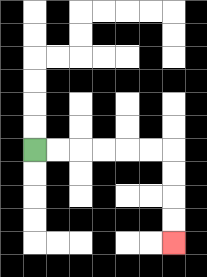{'start': '[1, 6]', 'end': '[7, 10]', 'path_directions': 'R,R,R,R,R,R,D,D,D,D', 'path_coordinates': '[[1, 6], [2, 6], [3, 6], [4, 6], [5, 6], [6, 6], [7, 6], [7, 7], [7, 8], [7, 9], [7, 10]]'}